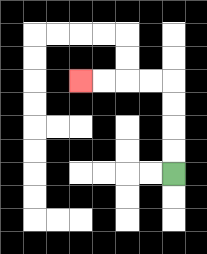{'start': '[7, 7]', 'end': '[3, 3]', 'path_directions': 'U,U,U,U,L,L,L,L', 'path_coordinates': '[[7, 7], [7, 6], [7, 5], [7, 4], [7, 3], [6, 3], [5, 3], [4, 3], [3, 3]]'}